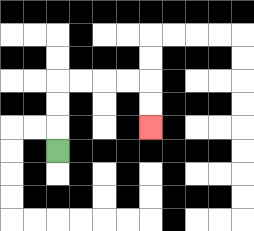{'start': '[2, 6]', 'end': '[6, 5]', 'path_directions': 'U,U,U,R,R,R,R,D,D', 'path_coordinates': '[[2, 6], [2, 5], [2, 4], [2, 3], [3, 3], [4, 3], [5, 3], [6, 3], [6, 4], [6, 5]]'}